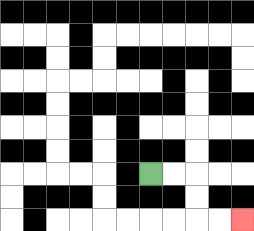{'start': '[6, 7]', 'end': '[10, 9]', 'path_directions': 'R,R,D,D,R,R', 'path_coordinates': '[[6, 7], [7, 7], [8, 7], [8, 8], [8, 9], [9, 9], [10, 9]]'}